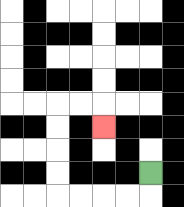{'start': '[6, 7]', 'end': '[4, 5]', 'path_directions': 'D,L,L,L,L,U,U,U,U,R,R,D', 'path_coordinates': '[[6, 7], [6, 8], [5, 8], [4, 8], [3, 8], [2, 8], [2, 7], [2, 6], [2, 5], [2, 4], [3, 4], [4, 4], [4, 5]]'}